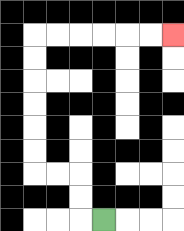{'start': '[4, 9]', 'end': '[7, 1]', 'path_directions': 'L,U,U,L,L,U,U,U,U,U,U,R,R,R,R,R,R', 'path_coordinates': '[[4, 9], [3, 9], [3, 8], [3, 7], [2, 7], [1, 7], [1, 6], [1, 5], [1, 4], [1, 3], [1, 2], [1, 1], [2, 1], [3, 1], [4, 1], [5, 1], [6, 1], [7, 1]]'}